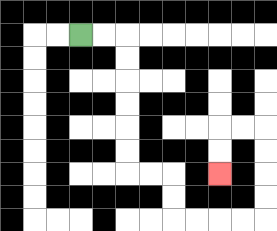{'start': '[3, 1]', 'end': '[9, 7]', 'path_directions': 'R,R,D,D,D,D,D,D,R,R,D,D,R,R,R,R,U,U,U,U,L,L,D,D', 'path_coordinates': '[[3, 1], [4, 1], [5, 1], [5, 2], [5, 3], [5, 4], [5, 5], [5, 6], [5, 7], [6, 7], [7, 7], [7, 8], [7, 9], [8, 9], [9, 9], [10, 9], [11, 9], [11, 8], [11, 7], [11, 6], [11, 5], [10, 5], [9, 5], [9, 6], [9, 7]]'}